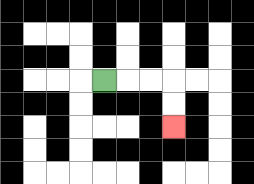{'start': '[4, 3]', 'end': '[7, 5]', 'path_directions': 'R,R,R,D,D', 'path_coordinates': '[[4, 3], [5, 3], [6, 3], [7, 3], [7, 4], [7, 5]]'}